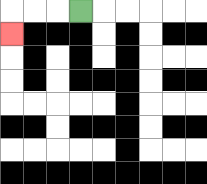{'start': '[3, 0]', 'end': '[0, 1]', 'path_directions': 'L,L,L,D', 'path_coordinates': '[[3, 0], [2, 0], [1, 0], [0, 0], [0, 1]]'}